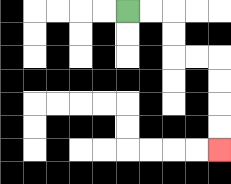{'start': '[5, 0]', 'end': '[9, 6]', 'path_directions': 'R,R,D,D,R,R,D,D,D,D', 'path_coordinates': '[[5, 0], [6, 0], [7, 0], [7, 1], [7, 2], [8, 2], [9, 2], [9, 3], [9, 4], [9, 5], [9, 6]]'}